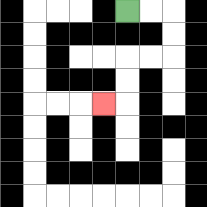{'start': '[5, 0]', 'end': '[4, 4]', 'path_directions': 'R,R,D,D,L,L,D,D,L', 'path_coordinates': '[[5, 0], [6, 0], [7, 0], [7, 1], [7, 2], [6, 2], [5, 2], [5, 3], [5, 4], [4, 4]]'}